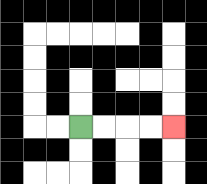{'start': '[3, 5]', 'end': '[7, 5]', 'path_directions': 'R,R,R,R', 'path_coordinates': '[[3, 5], [4, 5], [5, 5], [6, 5], [7, 5]]'}